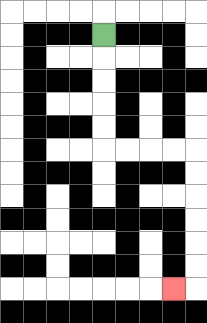{'start': '[4, 1]', 'end': '[7, 12]', 'path_directions': 'D,D,D,D,D,R,R,R,R,D,D,D,D,D,D,L', 'path_coordinates': '[[4, 1], [4, 2], [4, 3], [4, 4], [4, 5], [4, 6], [5, 6], [6, 6], [7, 6], [8, 6], [8, 7], [8, 8], [8, 9], [8, 10], [8, 11], [8, 12], [7, 12]]'}